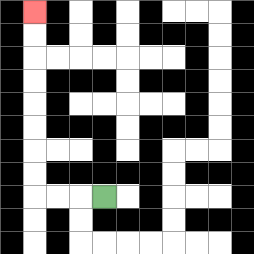{'start': '[4, 8]', 'end': '[1, 0]', 'path_directions': 'L,L,L,U,U,U,U,U,U,U,U', 'path_coordinates': '[[4, 8], [3, 8], [2, 8], [1, 8], [1, 7], [1, 6], [1, 5], [1, 4], [1, 3], [1, 2], [1, 1], [1, 0]]'}